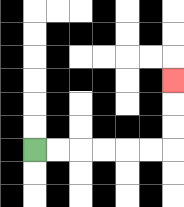{'start': '[1, 6]', 'end': '[7, 3]', 'path_directions': 'R,R,R,R,R,R,U,U,U', 'path_coordinates': '[[1, 6], [2, 6], [3, 6], [4, 6], [5, 6], [6, 6], [7, 6], [7, 5], [7, 4], [7, 3]]'}